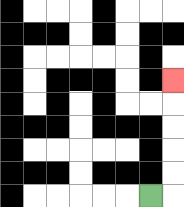{'start': '[6, 8]', 'end': '[7, 3]', 'path_directions': 'R,U,U,U,U,U', 'path_coordinates': '[[6, 8], [7, 8], [7, 7], [7, 6], [7, 5], [7, 4], [7, 3]]'}